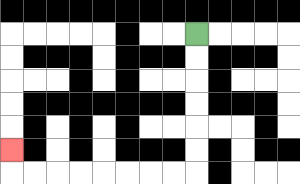{'start': '[8, 1]', 'end': '[0, 6]', 'path_directions': 'D,D,D,D,D,D,L,L,L,L,L,L,L,L,U', 'path_coordinates': '[[8, 1], [8, 2], [8, 3], [8, 4], [8, 5], [8, 6], [8, 7], [7, 7], [6, 7], [5, 7], [4, 7], [3, 7], [2, 7], [1, 7], [0, 7], [0, 6]]'}